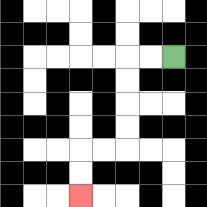{'start': '[7, 2]', 'end': '[3, 8]', 'path_directions': 'L,L,D,D,D,D,L,L,D,D', 'path_coordinates': '[[7, 2], [6, 2], [5, 2], [5, 3], [5, 4], [5, 5], [5, 6], [4, 6], [3, 6], [3, 7], [3, 8]]'}